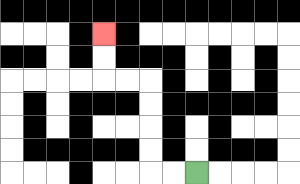{'start': '[8, 7]', 'end': '[4, 1]', 'path_directions': 'L,L,U,U,U,U,L,L,U,U', 'path_coordinates': '[[8, 7], [7, 7], [6, 7], [6, 6], [6, 5], [6, 4], [6, 3], [5, 3], [4, 3], [4, 2], [4, 1]]'}